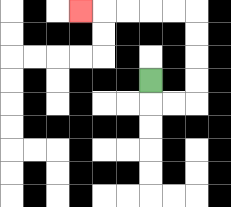{'start': '[6, 3]', 'end': '[3, 0]', 'path_directions': 'D,R,R,U,U,U,U,L,L,L,L,L', 'path_coordinates': '[[6, 3], [6, 4], [7, 4], [8, 4], [8, 3], [8, 2], [8, 1], [8, 0], [7, 0], [6, 0], [5, 0], [4, 0], [3, 0]]'}